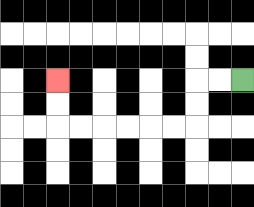{'start': '[10, 3]', 'end': '[2, 3]', 'path_directions': 'L,L,D,D,L,L,L,L,L,L,U,U', 'path_coordinates': '[[10, 3], [9, 3], [8, 3], [8, 4], [8, 5], [7, 5], [6, 5], [5, 5], [4, 5], [3, 5], [2, 5], [2, 4], [2, 3]]'}